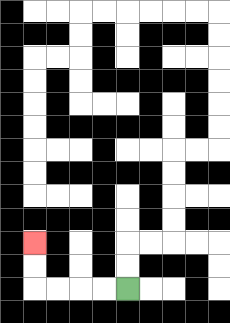{'start': '[5, 12]', 'end': '[1, 10]', 'path_directions': 'L,L,L,L,U,U', 'path_coordinates': '[[5, 12], [4, 12], [3, 12], [2, 12], [1, 12], [1, 11], [1, 10]]'}